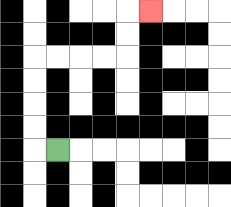{'start': '[2, 6]', 'end': '[6, 0]', 'path_directions': 'L,U,U,U,U,R,R,R,R,U,U,R', 'path_coordinates': '[[2, 6], [1, 6], [1, 5], [1, 4], [1, 3], [1, 2], [2, 2], [3, 2], [4, 2], [5, 2], [5, 1], [5, 0], [6, 0]]'}